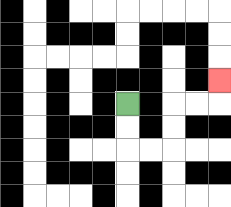{'start': '[5, 4]', 'end': '[9, 3]', 'path_directions': 'D,D,R,R,U,U,R,R,U', 'path_coordinates': '[[5, 4], [5, 5], [5, 6], [6, 6], [7, 6], [7, 5], [7, 4], [8, 4], [9, 4], [9, 3]]'}